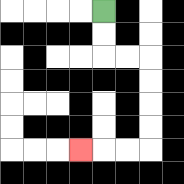{'start': '[4, 0]', 'end': '[3, 6]', 'path_directions': 'D,D,R,R,D,D,D,D,L,L,L', 'path_coordinates': '[[4, 0], [4, 1], [4, 2], [5, 2], [6, 2], [6, 3], [6, 4], [6, 5], [6, 6], [5, 6], [4, 6], [3, 6]]'}